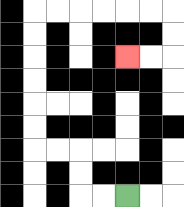{'start': '[5, 8]', 'end': '[5, 2]', 'path_directions': 'L,L,U,U,L,L,U,U,U,U,U,U,R,R,R,R,R,R,D,D,L,L', 'path_coordinates': '[[5, 8], [4, 8], [3, 8], [3, 7], [3, 6], [2, 6], [1, 6], [1, 5], [1, 4], [1, 3], [1, 2], [1, 1], [1, 0], [2, 0], [3, 0], [4, 0], [5, 0], [6, 0], [7, 0], [7, 1], [7, 2], [6, 2], [5, 2]]'}